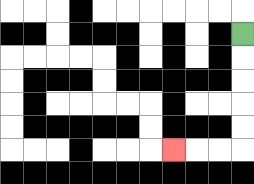{'start': '[10, 1]', 'end': '[7, 6]', 'path_directions': 'D,D,D,D,D,L,L,L', 'path_coordinates': '[[10, 1], [10, 2], [10, 3], [10, 4], [10, 5], [10, 6], [9, 6], [8, 6], [7, 6]]'}